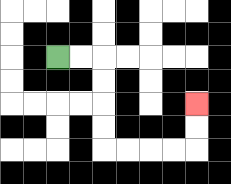{'start': '[2, 2]', 'end': '[8, 4]', 'path_directions': 'R,R,D,D,D,D,R,R,R,R,U,U', 'path_coordinates': '[[2, 2], [3, 2], [4, 2], [4, 3], [4, 4], [4, 5], [4, 6], [5, 6], [6, 6], [7, 6], [8, 6], [8, 5], [8, 4]]'}